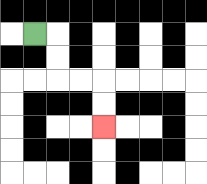{'start': '[1, 1]', 'end': '[4, 5]', 'path_directions': 'R,D,D,R,R,D,D', 'path_coordinates': '[[1, 1], [2, 1], [2, 2], [2, 3], [3, 3], [4, 3], [4, 4], [4, 5]]'}